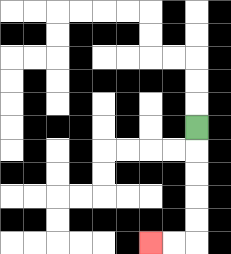{'start': '[8, 5]', 'end': '[6, 10]', 'path_directions': 'D,D,D,D,D,L,L', 'path_coordinates': '[[8, 5], [8, 6], [8, 7], [8, 8], [8, 9], [8, 10], [7, 10], [6, 10]]'}